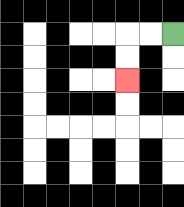{'start': '[7, 1]', 'end': '[5, 3]', 'path_directions': 'L,L,D,D', 'path_coordinates': '[[7, 1], [6, 1], [5, 1], [5, 2], [5, 3]]'}